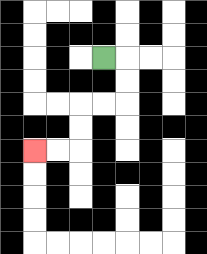{'start': '[4, 2]', 'end': '[1, 6]', 'path_directions': 'R,D,D,L,L,D,D,L,L', 'path_coordinates': '[[4, 2], [5, 2], [5, 3], [5, 4], [4, 4], [3, 4], [3, 5], [3, 6], [2, 6], [1, 6]]'}